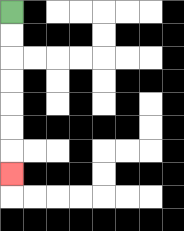{'start': '[0, 0]', 'end': '[0, 7]', 'path_directions': 'D,D,D,D,D,D,D', 'path_coordinates': '[[0, 0], [0, 1], [0, 2], [0, 3], [0, 4], [0, 5], [0, 6], [0, 7]]'}